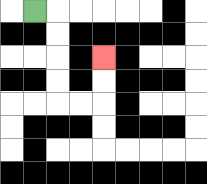{'start': '[1, 0]', 'end': '[4, 2]', 'path_directions': 'R,D,D,D,D,R,R,U,U', 'path_coordinates': '[[1, 0], [2, 0], [2, 1], [2, 2], [2, 3], [2, 4], [3, 4], [4, 4], [4, 3], [4, 2]]'}